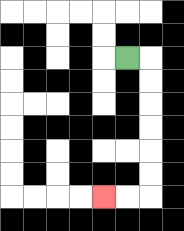{'start': '[5, 2]', 'end': '[4, 8]', 'path_directions': 'R,D,D,D,D,D,D,L,L', 'path_coordinates': '[[5, 2], [6, 2], [6, 3], [6, 4], [6, 5], [6, 6], [6, 7], [6, 8], [5, 8], [4, 8]]'}